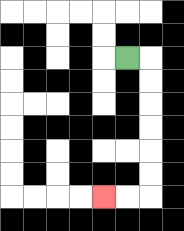{'start': '[5, 2]', 'end': '[4, 8]', 'path_directions': 'R,D,D,D,D,D,D,L,L', 'path_coordinates': '[[5, 2], [6, 2], [6, 3], [6, 4], [6, 5], [6, 6], [6, 7], [6, 8], [5, 8], [4, 8]]'}